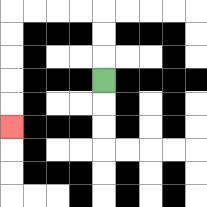{'start': '[4, 3]', 'end': '[0, 5]', 'path_directions': 'U,U,U,L,L,L,L,D,D,D,D,D', 'path_coordinates': '[[4, 3], [4, 2], [4, 1], [4, 0], [3, 0], [2, 0], [1, 0], [0, 0], [0, 1], [0, 2], [0, 3], [0, 4], [0, 5]]'}